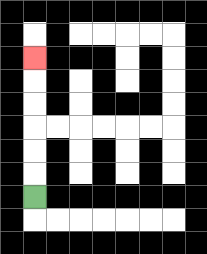{'start': '[1, 8]', 'end': '[1, 2]', 'path_directions': 'U,U,U,U,U,U', 'path_coordinates': '[[1, 8], [1, 7], [1, 6], [1, 5], [1, 4], [1, 3], [1, 2]]'}